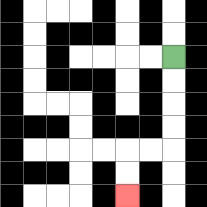{'start': '[7, 2]', 'end': '[5, 8]', 'path_directions': 'D,D,D,D,L,L,D,D', 'path_coordinates': '[[7, 2], [7, 3], [7, 4], [7, 5], [7, 6], [6, 6], [5, 6], [5, 7], [5, 8]]'}